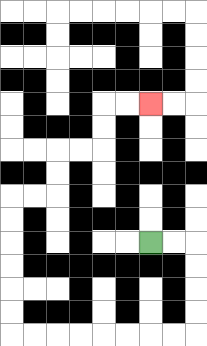{'start': '[6, 10]', 'end': '[6, 4]', 'path_directions': 'R,R,D,D,D,D,L,L,L,L,L,L,L,L,U,U,U,U,U,U,R,R,U,U,R,R,U,U,R,R', 'path_coordinates': '[[6, 10], [7, 10], [8, 10], [8, 11], [8, 12], [8, 13], [8, 14], [7, 14], [6, 14], [5, 14], [4, 14], [3, 14], [2, 14], [1, 14], [0, 14], [0, 13], [0, 12], [0, 11], [0, 10], [0, 9], [0, 8], [1, 8], [2, 8], [2, 7], [2, 6], [3, 6], [4, 6], [4, 5], [4, 4], [5, 4], [6, 4]]'}